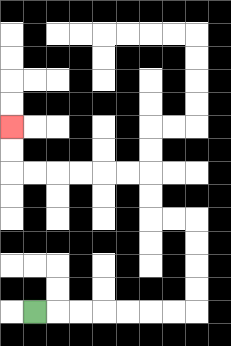{'start': '[1, 13]', 'end': '[0, 5]', 'path_directions': 'R,R,R,R,R,R,R,U,U,U,U,L,L,U,U,L,L,L,L,L,L,U,U', 'path_coordinates': '[[1, 13], [2, 13], [3, 13], [4, 13], [5, 13], [6, 13], [7, 13], [8, 13], [8, 12], [8, 11], [8, 10], [8, 9], [7, 9], [6, 9], [6, 8], [6, 7], [5, 7], [4, 7], [3, 7], [2, 7], [1, 7], [0, 7], [0, 6], [0, 5]]'}